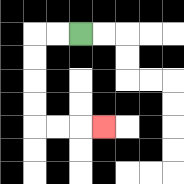{'start': '[3, 1]', 'end': '[4, 5]', 'path_directions': 'L,L,D,D,D,D,R,R,R', 'path_coordinates': '[[3, 1], [2, 1], [1, 1], [1, 2], [1, 3], [1, 4], [1, 5], [2, 5], [3, 5], [4, 5]]'}